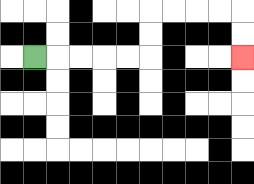{'start': '[1, 2]', 'end': '[10, 2]', 'path_directions': 'R,R,R,R,R,U,U,R,R,R,R,D,D', 'path_coordinates': '[[1, 2], [2, 2], [3, 2], [4, 2], [5, 2], [6, 2], [6, 1], [6, 0], [7, 0], [8, 0], [9, 0], [10, 0], [10, 1], [10, 2]]'}